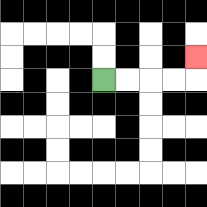{'start': '[4, 3]', 'end': '[8, 2]', 'path_directions': 'R,R,R,R,U', 'path_coordinates': '[[4, 3], [5, 3], [6, 3], [7, 3], [8, 3], [8, 2]]'}